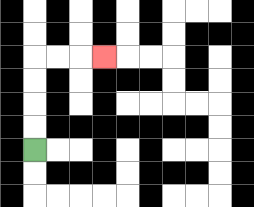{'start': '[1, 6]', 'end': '[4, 2]', 'path_directions': 'U,U,U,U,R,R,R', 'path_coordinates': '[[1, 6], [1, 5], [1, 4], [1, 3], [1, 2], [2, 2], [3, 2], [4, 2]]'}